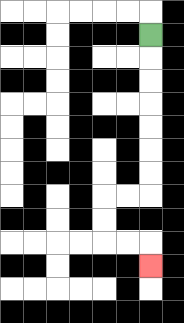{'start': '[6, 1]', 'end': '[6, 11]', 'path_directions': 'D,D,D,D,D,D,D,L,L,D,D,R,R,D', 'path_coordinates': '[[6, 1], [6, 2], [6, 3], [6, 4], [6, 5], [6, 6], [6, 7], [6, 8], [5, 8], [4, 8], [4, 9], [4, 10], [5, 10], [6, 10], [6, 11]]'}